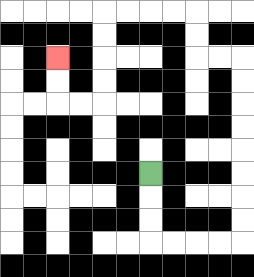{'start': '[6, 7]', 'end': '[2, 2]', 'path_directions': 'D,D,D,R,R,R,R,U,U,U,U,U,U,U,U,L,L,U,U,L,L,L,L,D,D,D,D,L,L,U,U', 'path_coordinates': '[[6, 7], [6, 8], [6, 9], [6, 10], [7, 10], [8, 10], [9, 10], [10, 10], [10, 9], [10, 8], [10, 7], [10, 6], [10, 5], [10, 4], [10, 3], [10, 2], [9, 2], [8, 2], [8, 1], [8, 0], [7, 0], [6, 0], [5, 0], [4, 0], [4, 1], [4, 2], [4, 3], [4, 4], [3, 4], [2, 4], [2, 3], [2, 2]]'}